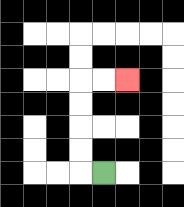{'start': '[4, 7]', 'end': '[5, 3]', 'path_directions': 'L,U,U,U,U,R,R', 'path_coordinates': '[[4, 7], [3, 7], [3, 6], [3, 5], [3, 4], [3, 3], [4, 3], [5, 3]]'}